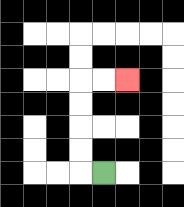{'start': '[4, 7]', 'end': '[5, 3]', 'path_directions': 'L,U,U,U,U,R,R', 'path_coordinates': '[[4, 7], [3, 7], [3, 6], [3, 5], [3, 4], [3, 3], [4, 3], [5, 3]]'}